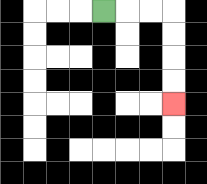{'start': '[4, 0]', 'end': '[7, 4]', 'path_directions': 'R,R,R,D,D,D,D', 'path_coordinates': '[[4, 0], [5, 0], [6, 0], [7, 0], [7, 1], [7, 2], [7, 3], [7, 4]]'}